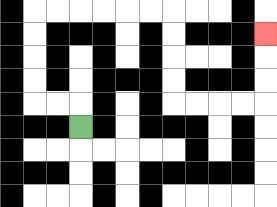{'start': '[3, 5]', 'end': '[11, 1]', 'path_directions': 'U,L,L,U,U,U,U,R,R,R,R,R,R,D,D,D,D,R,R,R,R,U,U,U', 'path_coordinates': '[[3, 5], [3, 4], [2, 4], [1, 4], [1, 3], [1, 2], [1, 1], [1, 0], [2, 0], [3, 0], [4, 0], [5, 0], [6, 0], [7, 0], [7, 1], [7, 2], [7, 3], [7, 4], [8, 4], [9, 4], [10, 4], [11, 4], [11, 3], [11, 2], [11, 1]]'}